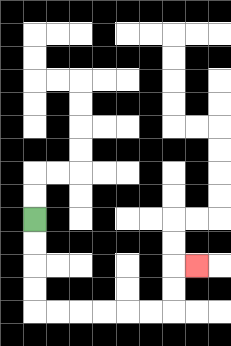{'start': '[1, 9]', 'end': '[8, 11]', 'path_directions': 'D,D,D,D,R,R,R,R,R,R,U,U,R', 'path_coordinates': '[[1, 9], [1, 10], [1, 11], [1, 12], [1, 13], [2, 13], [3, 13], [4, 13], [5, 13], [6, 13], [7, 13], [7, 12], [7, 11], [8, 11]]'}